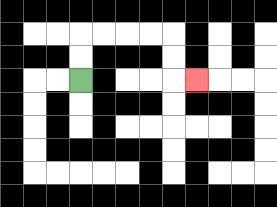{'start': '[3, 3]', 'end': '[8, 3]', 'path_directions': 'U,U,R,R,R,R,D,D,R', 'path_coordinates': '[[3, 3], [3, 2], [3, 1], [4, 1], [5, 1], [6, 1], [7, 1], [7, 2], [7, 3], [8, 3]]'}